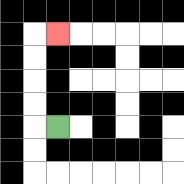{'start': '[2, 5]', 'end': '[2, 1]', 'path_directions': 'L,U,U,U,U,R', 'path_coordinates': '[[2, 5], [1, 5], [1, 4], [1, 3], [1, 2], [1, 1], [2, 1]]'}